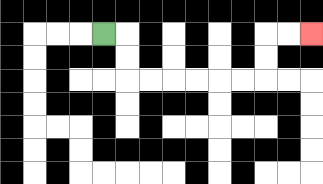{'start': '[4, 1]', 'end': '[13, 1]', 'path_directions': 'R,D,D,R,R,R,R,R,R,U,U,R,R', 'path_coordinates': '[[4, 1], [5, 1], [5, 2], [5, 3], [6, 3], [7, 3], [8, 3], [9, 3], [10, 3], [11, 3], [11, 2], [11, 1], [12, 1], [13, 1]]'}